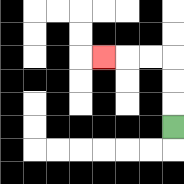{'start': '[7, 5]', 'end': '[4, 2]', 'path_directions': 'U,U,U,L,L,L', 'path_coordinates': '[[7, 5], [7, 4], [7, 3], [7, 2], [6, 2], [5, 2], [4, 2]]'}